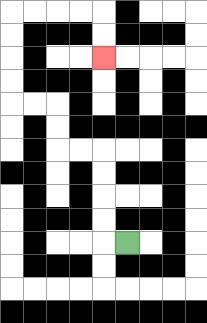{'start': '[5, 10]', 'end': '[4, 2]', 'path_directions': 'L,U,U,U,U,L,L,U,U,L,L,U,U,U,U,R,R,R,R,D,D', 'path_coordinates': '[[5, 10], [4, 10], [4, 9], [4, 8], [4, 7], [4, 6], [3, 6], [2, 6], [2, 5], [2, 4], [1, 4], [0, 4], [0, 3], [0, 2], [0, 1], [0, 0], [1, 0], [2, 0], [3, 0], [4, 0], [4, 1], [4, 2]]'}